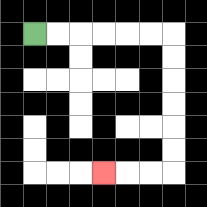{'start': '[1, 1]', 'end': '[4, 7]', 'path_directions': 'R,R,R,R,R,R,D,D,D,D,D,D,L,L,L', 'path_coordinates': '[[1, 1], [2, 1], [3, 1], [4, 1], [5, 1], [6, 1], [7, 1], [7, 2], [7, 3], [7, 4], [7, 5], [7, 6], [7, 7], [6, 7], [5, 7], [4, 7]]'}